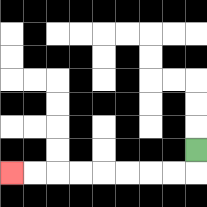{'start': '[8, 6]', 'end': '[0, 7]', 'path_directions': 'D,L,L,L,L,L,L,L,L', 'path_coordinates': '[[8, 6], [8, 7], [7, 7], [6, 7], [5, 7], [4, 7], [3, 7], [2, 7], [1, 7], [0, 7]]'}